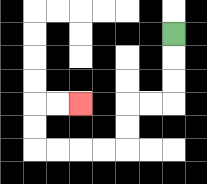{'start': '[7, 1]', 'end': '[3, 4]', 'path_directions': 'D,D,D,L,L,D,D,L,L,L,L,U,U,R,R', 'path_coordinates': '[[7, 1], [7, 2], [7, 3], [7, 4], [6, 4], [5, 4], [5, 5], [5, 6], [4, 6], [3, 6], [2, 6], [1, 6], [1, 5], [1, 4], [2, 4], [3, 4]]'}